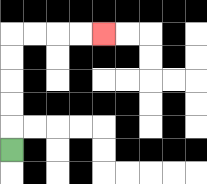{'start': '[0, 6]', 'end': '[4, 1]', 'path_directions': 'U,U,U,U,U,R,R,R,R', 'path_coordinates': '[[0, 6], [0, 5], [0, 4], [0, 3], [0, 2], [0, 1], [1, 1], [2, 1], [3, 1], [4, 1]]'}